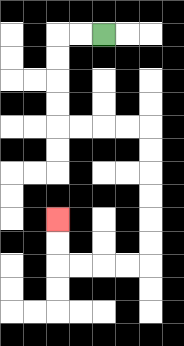{'start': '[4, 1]', 'end': '[2, 9]', 'path_directions': 'L,L,D,D,D,D,R,R,R,R,D,D,D,D,D,D,L,L,L,L,U,U', 'path_coordinates': '[[4, 1], [3, 1], [2, 1], [2, 2], [2, 3], [2, 4], [2, 5], [3, 5], [4, 5], [5, 5], [6, 5], [6, 6], [6, 7], [6, 8], [6, 9], [6, 10], [6, 11], [5, 11], [4, 11], [3, 11], [2, 11], [2, 10], [2, 9]]'}